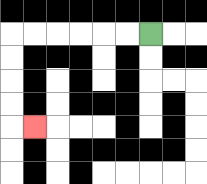{'start': '[6, 1]', 'end': '[1, 5]', 'path_directions': 'L,L,L,L,L,L,D,D,D,D,R', 'path_coordinates': '[[6, 1], [5, 1], [4, 1], [3, 1], [2, 1], [1, 1], [0, 1], [0, 2], [0, 3], [0, 4], [0, 5], [1, 5]]'}